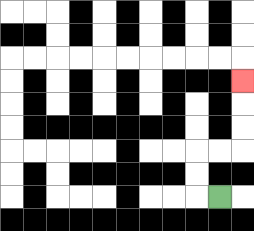{'start': '[9, 8]', 'end': '[10, 3]', 'path_directions': 'L,U,U,R,R,U,U,U', 'path_coordinates': '[[9, 8], [8, 8], [8, 7], [8, 6], [9, 6], [10, 6], [10, 5], [10, 4], [10, 3]]'}